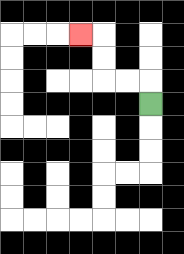{'start': '[6, 4]', 'end': '[3, 1]', 'path_directions': 'U,L,L,U,U,L', 'path_coordinates': '[[6, 4], [6, 3], [5, 3], [4, 3], [4, 2], [4, 1], [3, 1]]'}